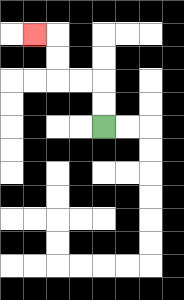{'start': '[4, 5]', 'end': '[1, 1]', 'path_directions': 'U,U,L,L,U,U,L', 'path_coordinates': '[[4, 5], [4, 4], [4, 3], [3, 3], [2, 3], [2, 2], [2, 1], [1, 1]]'}